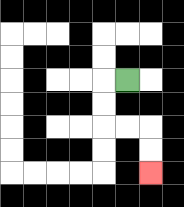{'start': '[5, 3]', 'end': '[6, 7]', 'path_directions': 'L,D,D,R,R,D,D', 'path_coordinates': '[[5, 3], [4, 3], [4, 4], [4, 5], [5, 5], [6, 5], [6, 6], [6, 7]]'}